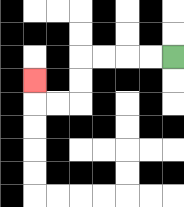{'start': '[7, 2]', 'end': '[1, 3]', 'path_directions': 'L,L,L,L,D,D,L,L,U', 'path_coordinates': '[[7, 2], [6, 2], [5, 2], [4, 2], [3, 2], [3, 3], [3, 4], [2, 4], [1, 4], [1, 3]]'}